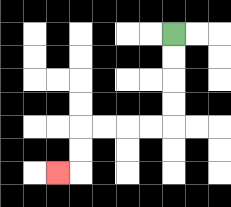{'start': '[7, 1]', 'end': '[2, 7]', 'path_directions': 'D,D,D,D,L,L,L,L,D,D,L', 'path_coordinates': '[[7, 1], [7, 2], [7, 3], [7, 4], [7, 5], [6, 5], [5, 5], [4, 5], [3, 5], [3, 6], [3, 7], [2, 7]]'}